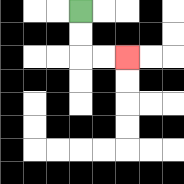{'start': '[3, 0]', 'end': '[5, 2]', 'path_directions': 'D,D,R,R', 'path_coordinates': '[[3, 0], [3, 1], [3, 2], [4, 2], [5, 2]]'}